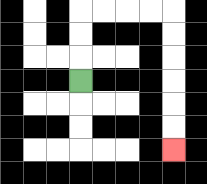{'start': '[3, 3]', 'end': '[7, 6]', 'path_directions': 'U,U,U,R,R,R,R,D,D,D,D,D,D', 'path_coordinates': '[[3, 3], [3, 2], [3, 1], [3, 0], [4, 0], [5, 0], [6, 0], [7, 0], [7, 1], [7, 2], [7, 3], [7, 4], [7, 5], [7, 6]]'}